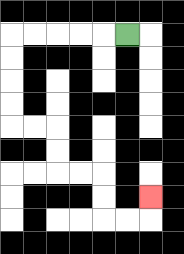{'start': '[5, 1]', 'end': '[6, 8]', 'path_directions': 'L,L,L,L,L,D,D,D,D,R,R,D,D,R,R,D,D,R,R,U', 'path_coordinates': '[[5, 1], [4, 1], [3, 1], [2, 1], [1, 1], [0, 1], [0, 2], [0, 3], [0, 4], [0, 5], [1, 5], [2, 5], [2, 6], [2, 7], [3, 7], [4, 7], [4, 8], [4, 9], [5, 9], [6, 9], [6, 8]]'}